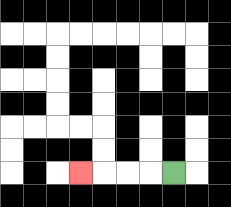{'start': '[7, 7]', 'end': '[3, 7]', 'path_directions': 'L,L,L,L', 'path_coordinates': '[[7, 7], [6, 7], [5, 7], [4, 7], [3, 7]]'}